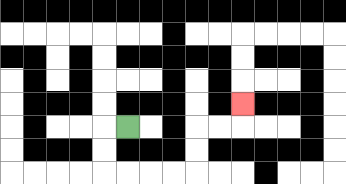{'start': '[5, 5]', 'end': '[10, 4]', 'path_directions': 'L,D,D,R,R,R,R,U,U,R,R,U', 'path_coordinates': '[[5, 5], [4, 5], [4, 6], [4, 7], [5, 7], [6, 7], [7, 7], [8, 7], [8, 6], [8, 5], [9, 5], [10, 5], [10, 4]]'}